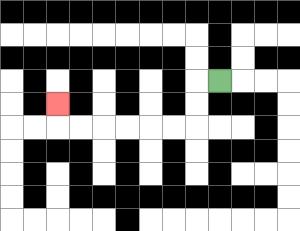{'start': '[9, 3]', 'end': '[2, 4]', 'path_directions': 'L,D,D,L,L,L,L,L,L,U', 'path_coordinates': '[[9, 3], [8, 3], [8, 4], [8, 5], [7, 5], [6, 5], [5, 5], [4, 5], [3, 5], [2, 5], [2, 4]]'}